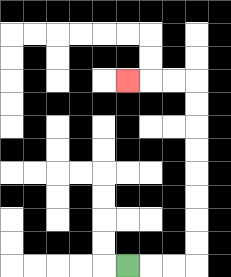{'start': '[5, 11]', 'end': '[5, 3]', 'path_directions': 'R,R,R,U,U,U,U,U,U,U,U,L,L,L', 'path_coordinates': '[[5, 11], [6, 11], [7, 11], [8, 11], [8, 10], [8, 9], [8, 8], [8, 7], [8, 6], [8, 5], [8, 4], [8, 3], [7, 3], [6, 3], [5, 3]]'}